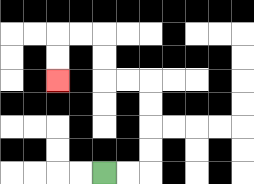{'start': '[4, 7]', 'end': '[2, 3]', 'path_directions': 'R,R,U,U,U,U,L,L,U,U,L,L,D,D', 'path_coordinates': '[[4, 7], [5, 7], [6, 7], [6, 6], [6, 5], [6, 4], [6, 3], [5, 3], [4, 3], [4, 2], [4, 1], [3, 1], [2, 1], [2, 2], [2, 3]]'}